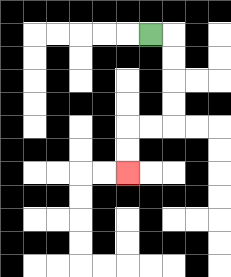{'start': '[6, 1]', 'end': '[5, 7]', 'path_directions': 'R,D,D,D,D,L,L,D,D', 'path_coordinates': '[[6, 1], [7, 1], [7, 2], [7, 3], [7, 4], [7, 5], [6, 5], [5, 5], [5, 6], [5, 7]]'}